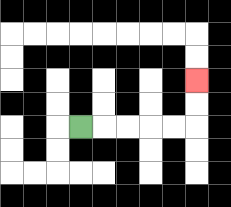{'start': '[3, 5]', 'end': '[8, 3]', 'path_directions': 'R,R,R,R,R,U,U', 'path_coordinates': '[[3, 5], [4, 5], [5, 5], [6, 5], [7, 5], [8, 5], [8, 4], [8, 3]]'}